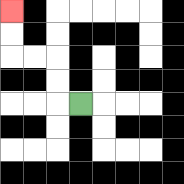{'start': '[3, 4]', 'end': '[0, 0]', 'path_directions': 'L,U,U,L,L,U,U', 'path_coordinates': '[[3, 4], [2, 4], [2, 3], [2, 2], [1, 2], [0, 2], [0, 1], [0, 0]]'}